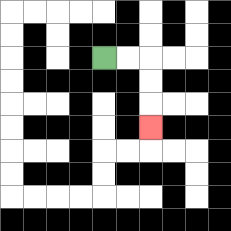{'start': '[4, 2]', 'end': '[6, 5]', 'path_directions': 'R,R,D,D,D', 'path_coordinates': '[[4, 2], [5, 2], [6, 2], [6, 3], [6, 4], [6, 5]]'}